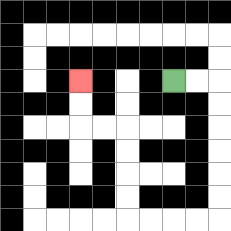{'start': '[7, 3]', 'end': '[3, 3]', 'path_directions': 'R,R,D,D,D,D,D,D,L,L,L,L,U,U,U,U,L,L,U,U', 'path_coordinates': '[[7, 3], [8, 3], [9, 3], [9, 4], [9, 5], [9, 6], [9, 7], [9, 8], [9, 9], [8, 9], [7, 9], [6, 9], [5, 9], [5, 8], [5, 7], [5, 6], [5, 5], [4, 5], [3, 5], [3, 4], [3, 3]]'}